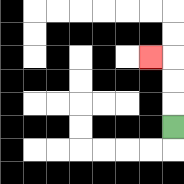{'start': '[7, 5]', 'end': '[6, 2]', 'path_directions': 'U,U,U,L', 'path_coordinates': '[[7, 5], [7, 4], [7, 3], [7, 2], [6, 2]]'}